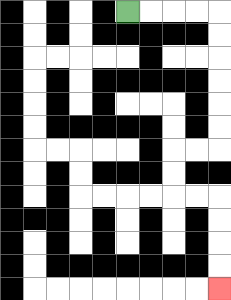{'start': '[5, 0]', 'end': '[9, 12]', 'path_directions': 'R,R,R,R,D,D,D,D,D,D,L,L,D,D,R,R,D,D,D,D', 'path_coordinates': '[[5, 0], [6, 0], [7, 0], [8, 0], [9, 0], [9, 1], [9, 2], [9, 3], [9, 4], [9, 5], [9, 6], [8, 6], [7, 6], [7, 7], [7, 8], [8, 8], [9, 8], [9, 9], [9, 10], [9, 11], [9, 12]]'}